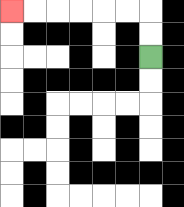{'start': '[6, 2]', 'end': '[0, 0]', 'path_directions': 'U,U,L,L,L,L,L,L', 'path_coordinates': '[[6, 2], [6, 1], [6, 0], [5, 0], [4, 0], [3, 0], [2, 0], [1, 0], [0, 0]]'}